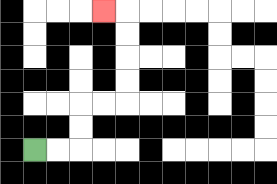{'start': '[1, 6]', 'end': '[4, 0]', 'path_directions': 'R,R,U,U,R,R,U,U,U,U,L', 'path_coordinates': '[[1, 6], [2, 6], [3, 6], [3, 5], [3, 4], [4, 4], [5, 4], [5, 3], [5, 2], [5, 1], [5, 0], [4, 0]]'}